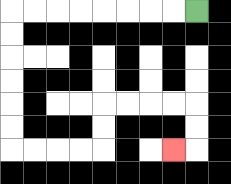{'start': '[8, 0]', 'end': '[7, 6]', 'path_directions': 'L,L,L,L,L,L,L,L,D,D,D,D,D,D,R,R,R,R,U,U,R,R,R,R,D,D,L', 'path_coordinates': '[[8, 0], [7, 0], [6, 0], [5, 0], [4, 0], [3, 0], [2, 0], [1, 0], [0, 0], [0, 1], [0, 2], [0, 3], [0, 4], [0, 5], [0, 6], [1, 6], [2, 6], [3, 6], [4, 6], [4, 5], [4, 4], [5, 4], [6, 4], [7, 4], [8, 4], [8, 5], [8, 6], [7, 6]]'}